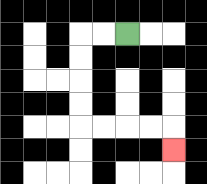{'start': '[5, 1]', 'end': '[7, 6]', 'path_directions': 'L,L,D,D,D,D,R,R,R,R,D', 'path_coordinates': '[[5, 1], [4, 1], [3, 1], [3, 2], [3, 3], [3, 4], [3, 5], [4, 5], [5, 5], [6, 5], [7, 5], [7, 6]]'}